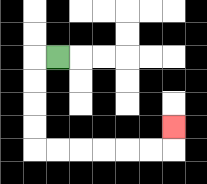{'start': '[2, 2]', 'end': '[7, 5]', 'path_directions': 'L,D,D,D,D,R,R,R,R,R,R,U', 'path_coordinates': '[[2, 2], [1, 2], [1, 3], [1, 4], [1, 5], [1, 6], [2, 6], [3, 6], [4, 6], [5, 6], [6, 6], [7, 6], [7, 5]]'}